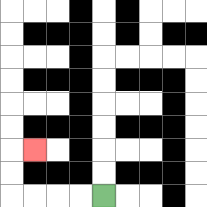{'start': '[4, 8]', 'end': '[1, 6]', 'path_directions': 'L,L,L,L,U,U,R', 'path_coordinates': '[[4, 8], [3, 8], [2, 8], [1, 8], [0, 8], [0, 7], [0, 6], [1, 6]]'}